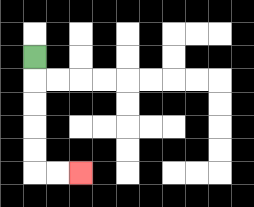{'start': '[1, 2]', 'end': '[3, 7]', 'path_directions': 'D,D,D,D,D,R,R', 'path_coordinates': '[[1, 2], [1, 3], [1, 4], [1, 5], [1, 6], [1, 7], [2, 7], [3, 7]]'}